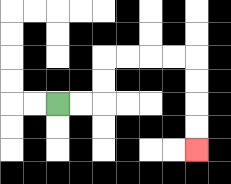{'start': '[2, 4]', 'end': '[8, 6]', 'path_directions': 'R,R,U,U,R,R,R,R,D,D,D,D', 'path_coordinates': '[[2, 4], [3, 4], [4, 4], [4, 3], [4, 2], [5, 2], [6, 2], [7, 2], [8, 2], [8, 3], [8, 4], [8, 5], [8, 6]]'}